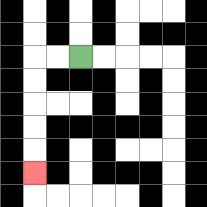{'start': '[3, 2]', 'end': '[1, 7]', 'path_directions': 'L,L,D,D,D,D,D', 'path_coordinates': '[[3, 2], [2, 2], [1, 2], [1, 3], [1, 4], [1, 5], [1, 6], [1, 7]]'}